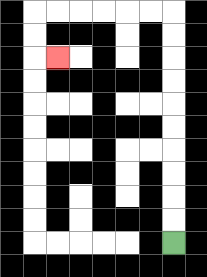{'start': '[7, 10]', 'end': '[2, 2]', 'path_directions': 'U,U,U,U,U,U,U,U,U,U,L,L,L,L,L,L,D,D,R', 'path_coordinates': '[[7, 10], [7, 9], [7, 8], [7, 7], [7, 6], [7, 5], [7, 4], [7, 3], [7, 2], [7, 1], [7, 0], [6, 0], [5, 0], [4, 0], [3, 0], [2, 0], [1, 0], [1, 1], [1, 2], [2, 2]]'}